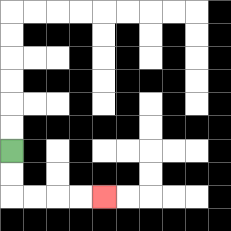{'start': '[0, 6]', 'end': '[4, 8]', 'path_directions': 'D,D,R,R,R,R', 'path_coordinates': '[[0, 6], [0, 7], [0, 8], [1, 8], [2, 8], [3, 8], [4, 8]]'}